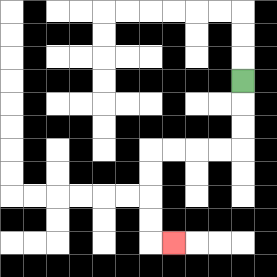{'start': '[10, 3]', 'end': '[7, 10]', 'path_directions': 'D,D,D,L,L,L,L,D,D,D,D,R', 'path_coordinates': '[[10, 3], [10, 4], [10, 5], [10, 6], [9, 6], [8, 6], [7, 6], [6, 6], [6, 7], [6, 8], [6, 9], [6, 10], [7, 10]]'}